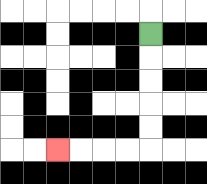{'start': '[6, 1]', 'end': '[2, 6]', 'path_directions': 'D,D,D,D,D,L,L,L,L', 'path_coordinates': '[[6, 1], [6, 2], [6, 3], [6, 4], [6, 5], [6, 6], [5, 6], [4, 6], [3, 6], [2, 6]]'}